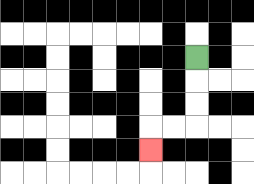{'start': '[8, 2]', 'end': '[6, 6]', 'path_directions': 'D,D,D,L,L,D', 'path_coordinates': '[[8, 2], [8, 3], [8, 4], [8, 5], [7, 5], [6, 5], [6, 6]]'}